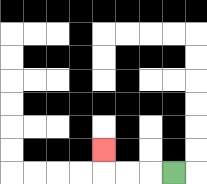{'start': '[7, 7]', 'end': '[4, 6]', 'path_directions': 'L,L,L,U', 'path_coordinates': '[[7, 7], [6, 7], [5, 7], [4, 7], [4, 6]]'}